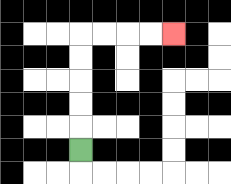{'start': '[3, 6]', 'end': '[7, 1]', 'path_directions': 'U,U,U,U,U,R,R,R,R', 'path_coordinates': '[[3, 6], [3, 5], [3, 4], [3, 3], [3, 2], [3, 1], [4, 1], [5, 1], [6, 1], [7, 1]]'}